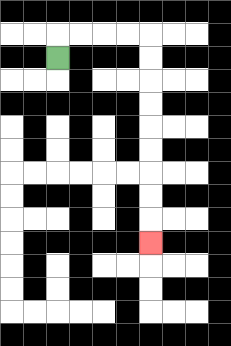{'start': '[2, 2]', 'end': '[6, 10]', 'path_directions': 'U,R,R,R,R,D,D,D,D,D,D,D,D,D', 'path_coordinates': '[[2, 2], [2, 1], [3, 1], [4, 1], [5, 1], [6, 1], [6, 2], [6, 3], [6, 4], [6, 5], [6, 6], [6, 7], [6, 8], [6, 9], [6, 10]]'}